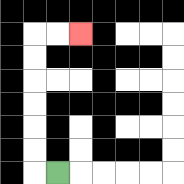{'start': '[2, 7]', 'end': '[3, 1]', 'path_directions': 'L,U,U,U,U,U,U,R,R', 'path_coordinates': '[[2, 7], [1, 7], [1, 6], [1, 5], [1, 4], [1, 3], [1, 2], [1, 1], [2, 1], [3, 1]]'}